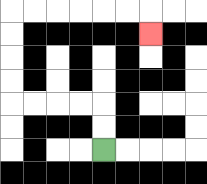{'start': '[4, 6]', 'end': '[6, 1]', 'path_directions': 'U,U,L,L,L,L,U,U,U,U,R,R,R,R,R,R,D', 'path_coordinates': '[[4, 6], [4, 5], [4, 4], [3, 4], [2, 4], [1, 4], [0, 4], [0, 3], [0, 2], [0, 1], [0, 0], [1, 0], [2, 0], [3, 0], [4, 0], [5, 0], [6, 0], [6, 1]]'}